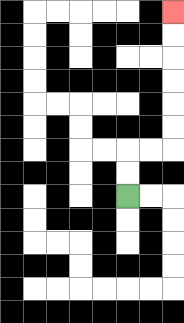{'start': '[5, 8]', 'end': '[7, 0]', 'path_directions': 'U,U,R,R,U,U,U,U,U,U', 'path_coordinates': '[[5, 8], [5, 7], [5, 6], [6, 6], [7, 6], [7, 5], [7, 4], [7, 3], [7, 2], [7, 1], [7, 0]]'}